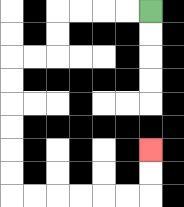{'start': '[6, 0]', 'end': '[6, 6]', 'path_directions': 'L,L,L,L,D,D,L,L,D,D,D,D,D,D,R,R,R,R,R,R,U,U', 'path_coordinates': '[[6, 0], [5, 0], [4, 0], [3, 0], [2, 0], [2, 1], [2, 2], [1, 2], [0, 2], [0, 3], [0, 4], [0, 5], [0, 6], [0, 7], [0, 8], [1, 8], [2, 8], [3, 8], [4, 8], [5, 8], [6, 8], [6, 7], [6, 6]]'}